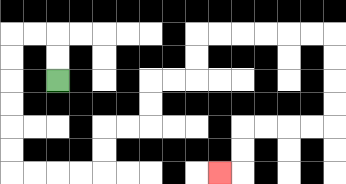{'start': '[2, 3]', 'end': '[9, 7]', 'path_directions': 'U,U,L,L,D,D,D,D,D,D,R,R,R,R,U,U,R,R,U,U,R,R,U,U,R,R,R,R,R,R,D,D,D,D,L,L,L,L,D,D,L', 'path_coordinates': '[[2, 3], [2, 2], [2, 1], [1, 1], [0, 1], [0, 2], [0, 3], [0, 4], [0, 5], [0, 6], [0, 7], [1, 7], [2, 7], [3, 7], [4, 7], [4, 6], [4, 5], [5, 5], [6, 5], [6, 4], [6, 3], [7, 3], [8, 3], [8, 2], [8, 1], [9, 1], [10, 1], [11, 1], [12, 1], [13, 1], [14, 1], [14, 2], [14, 3], [14, 4], [14, 5], [13, 5], [12, 5], [11, 5], [10, 5], [10, 6], [10, 7], [9, 7]]'}